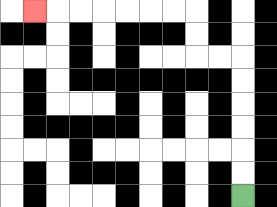{'start': '[10, 8]', 'end': '[1, 0]', 'path_directions': 'U,U,U,U,U,U,L,L,U,U,L,L,L,L,L,L,L', 'path_coordinates': '[[10, 8], [10, 7], [10, 6], [10, 5], [10, 4], [10, 3], [10, 2], [9, 2], [8, 2], [8, 1], [8, 0], [7, 0], [6, 0], [5, 0], [4, 0], [3, 0], [2, 0], [1, 0]]'}